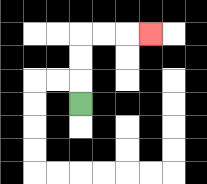{'start': '[3, 4]', 'end': '[6, 1]', 'path_directions': 'U,U,U,R,R,R', 'path_coordinates': '[[3, 4], [3, 3], [3, 2], [3, 1], [4, 1], [5, 1], [6, 1]]'}